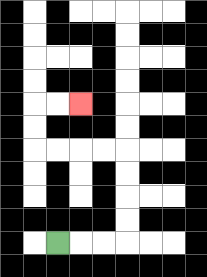{'start': '[2, 10]', 'end': '[3, 4]', 'path_directions': 'R,R,R,U,U,U,U,L,L,L,L,U,U,R,R', 'path_coordinates': '[[2, 10], [3, 10], [4, 10], [5, 10], [5, 9], [5, 8], [5, 7], [5, 6], [4, 6], [3, 6], [2, 6], [1, 6], [1, 5], [1, 4], [2, 4], [3, 4]]'}